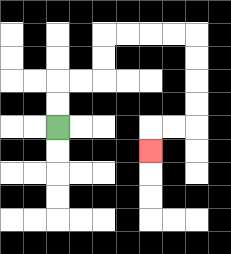{'start': '[2, 5]', 'end': '[6, 6]', 'path_directions': 'U,U,R,R,U,U,R,R,R,R,D,D,D,D,L,L,D', 'path_coordinates': '[[2, 5], [2, 4], [2, 3], [3, 3], [4, 3], [4, 2], [4, 1], [5, 1], [6, 1], [7, 1], [8, 1], [8, 2], [8, 3], [8, 4], [8, 5], [7, 5], [6, 5], [6, 6]]'}